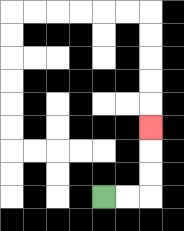{'start': '[4, 8]', 'end': '[6, 5]', 'path_directions': 'R,R,U,U,U', 'path_coordinates': '[[4, 8], [5, 8], [6, 8], [6, 7], [6, 6], [6, 5]]'}